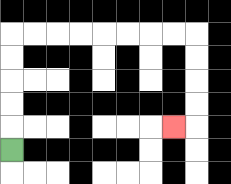{'start': '[0, 6]', 'end': '[7, 5]', 'path_directions': 'U,U,U,U,U,R,R,R,R,R,R,R,R,D,D,D,D,L', 'path_coordinates': '[[0, 6], [0, 5], [0, 4], [0, 3], [0, 2], [0, 1], [1, 1], [2, 1], [3, 1], [4, 1], [5, 1], [6, 1], [7, 1], [8, 1], [8, 2], [8, 3], [8, 4], [8, 5], [7, 5]]'}